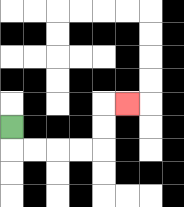{'start': '[0, 5]', 'end': '[5, 4]', 'path_directions': 'D,R,R,R,R,U,U,R', 'path_coordinates': '[[0, 5], [0, 6], [1, 6], [2, 6], [3, 6], [4, 6], [4, 5], [4, 4], [5, 4]]'}